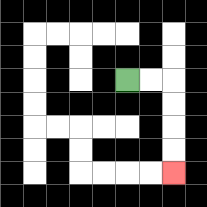{'start': '[5, 3]', 'end': '[7, 7]', 'path_directions': 'R,R,D,D,D,D', 'path_coordinates': '[[5, 3], [6, 3], [7, 3], [7, 4], [7, 5], [7, 6], [7, 7]]'}